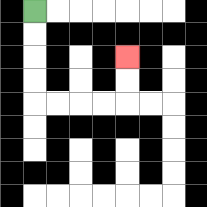{'start': '[1, 0]', 'end': '[5, 2]', 'path_directions': 'D,D,D,D,R,R,R,R,U,U', 'path_coordinates': '[[1, 0], [1, 1], [1, 2], [1, 3], [1, 4], [2, 4], [3, 4], [4, 4], [5, 4], [5, 3], [5, 2]]'}